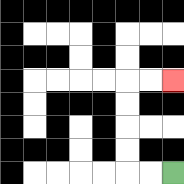{'start': '[7, 7]', 'end': '[7, 3]', 'path_directions': 'L,L,U,U,U,U,R,R', 'path_coordinates': '[[7, 7], [6, 7], [5, 7], [5, 6], [5, 5], [5, 4], [5, 3], [6, 3], [7, 3]]'}